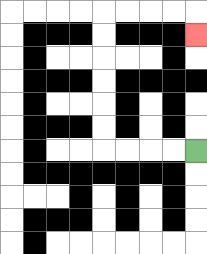{'start': '[8, 6]', 'end': '[8, 1]', 'path_directions': 'L,L,L,L,U,U,U,U,U,U,R,R,R,R,D', 'path_coordinates': '[[8, 6], [7, 6], [6, 6], [5, 6], [4, 6], [4, 5], [4, 4], [4, 3], [4, 2], [4, 1], [4, 0], [5, 0], [6, 0], [7, 0], [8, 0], [8, 1]]'}